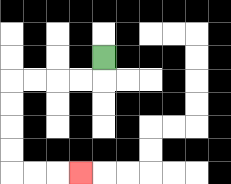{'start': '[4, 2]', 'end': '[3, 7]', 'path_directions': 'D,L,L,L,L,D,D,D,D,R,R,R', 'path_coordinates': '[[4, 2], [4, 3], [3, 3], [2, 3], [1, 3], [0, 3], [0, 4], [0, 5], [0, 6], [0, 7], [1, 7], [2, 7], [3, 7]]'}